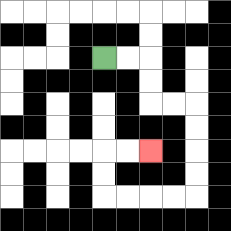{'start': '[4, 2]', 'end': '[6, 6]', 'path_directions': 'R,R,D,D,R,R,D,D,D,D,L,L,L,L,U,U,R,R', 'path_coordinates': '[[4, 2], [5, 2], [6, 2], [6, 3], [6, 4], [7, 4], [8, 4], [8, 5], [8, 6], [8, 7], [8, 8], [7, 8], [6, 8], [5, 8], [4, 8], [4, 7], [4, 6], [5, 6], [6, 6]]'}